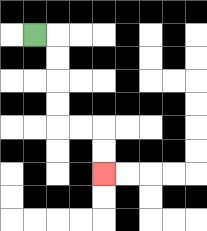{'start': '[1, 1]', 'end': '[4, 7]', 'path_directions': 'R,D,D,D,D,R,R,D,D', 'path_coordinates': '[[1, 1], [2, 1], [2, 2], [2, 3], [2, 4], [2, 5], [3, 5], [4, 5], [4, 6], [4, 7]]'}